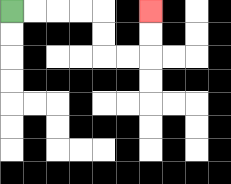{'start': '[0, 0]', 'end': '[6, 0]', 'path_directions': 'R,R,R,R,D,D,R,R,U,U', 'path_coordinates': '[[0, 0], [1, 0], [2, 0], [3, 0], [4, 0], [4, 1], [4, 2], [5, 2], [6, 2], [6, 1], [6, 0]]'}